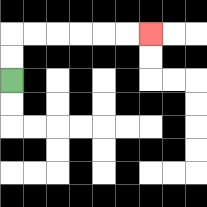{'start': '[0, 3]', 'end': '[6, 1]', 'path_directions': 'U,U,R,R,R,R,R,R', 'path_coordinates': '[[0, 3], [0, 2], [0, 1], [1, 1], [2, 1], [3, 1], [4, 1], [5, 1], [6, 1]]'}